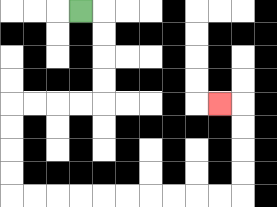{'start': '[3, 0]', 'end': '[9, 4]', 'path_directions': 'R,D,D,D,D,L,L,L,L,D,D,D,D,R,R,R,R,R,R,R,R,R,R,U,U,U,U,L', 'path_coordinates': '[[3, 0], [4, 0], [4, 1], [4, 2], [4, 3], [4, 4], [3, 4], [2, 4], [1, 4], [0, 4], [0, 5], [0, 6], [0, 7], [0, 8], [1, 8], [2, 8], [3, 8], [4, 8], [5, 8], [6, 8], [7, 8], [8, 8], [9, 8], [10, 8], [10, 7], [10, 6], [10, 5], [10, 4], [9, 4]]'}